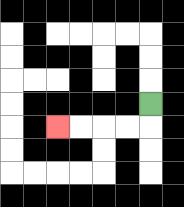{'start': '[6, 4]', 'end': '[2, 5]', 'path_directions': 'D,L,L,L,L', 'path_coordinates': '[[6, 4], [6, 5], [5, 5], [4, 5], [3, 5], [2, 5]]'}